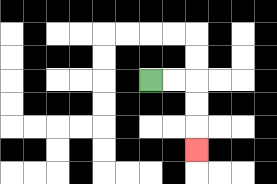{'start': '[6, 3]', 'end': '[8, 6]', 'path_directions': 'R,R,D,D,D', 'path_coordinates': '[[6, 3], [7, 3], [8, 3], [8, 4], [8, 5], [8, 6]]'}